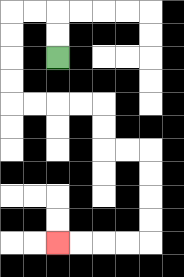{'start': '[2, 2]', 'end': '[2, 10]', 'path_directions': 'U,U,L,L,D,D,D,D,R,R,R,R,D,D,R,R,D,D,D,D,L,L,L,L', 'path_coordinates': '[[2, 2], [2, 1], [2, 0], [1, 0], [0, 0], [0, 1], [0, 2], [0, 3], [0, 4], [1, 4], [2, 4], [3, 4], [4, 4], [4, 5], [4, 6], [5, 6], [6, 6], [6, 7], [6, 8], [6, 9], [6, 10], [5, 10], [4, 10], [3, 10], [2, 10]]'}